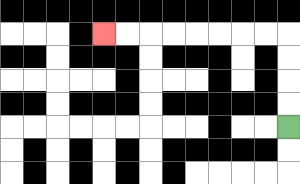{'start': '[12, 5]', 'end': '[4, 1]', 'path_directions': 'U,U,U,U,L,L,L,L,L,L,L,L', 'path_coordinates': '[[12, 5], [12, 4], [12, 3], [12, 2], [12, 1], [11, 1], [10, 1], [9, 1], [8, 1], [7, 1], [6, 1], [5, 1], [4, 1]]'}